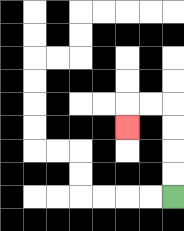{'start': '[7, 8]', 'end': '[5, 5]', 'path_directions': 'U,U,U,U,L,L,D', 'path_coordinates': '[[7, 8], [7, 7], [7, 6], [7, 5], [7, 4], [6, 4], [5, 4], [5, 5]]'}